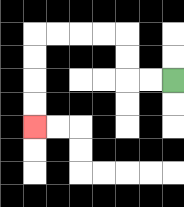{'start': '[7, 3]', 'end': '[1, 5]', 'path_directions': 'L,L,U,U,L,L,L,L,D,D,D,D', 'path_coordinates': '[[7, 3], [6, 3], [5, 3], [5, 2], [5, 1], [4, 1], [3, 1], [2, 1], [1, 1], [1, 2], [1, 3], [1, 4], [1, 5]]'}